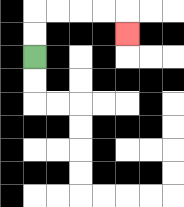{'start': '[1, 2]', 'end': '[5, 1]', 'path_directions': 'U,U,R,R,R,R,D', 'path_coordinates': '[[1, 2], [1, 1], [1, 0], [2, 0], [3, 0], [4, 0], [5, 0], [5, 1]]'}